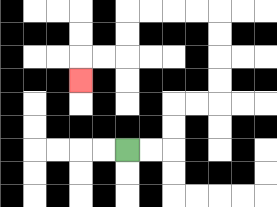{'start': '[5, 6]', 'end': '[3, 3]', 'path_directions': 'R,R,U,U,R,R,U,U,U,U,L,L,L,L,D,D,L,L,D', 'path_coordinates': '[[5, 6], [6, 6], [7, 6], [7, 5], [7, 4], [8, 4], [9, 4], [9, 3], [9, 2], [9, 1], [9, 0], [8, 0], [7, 0], [6, 0], [5, 0], [5, 1], [5, 2], [4, 2], [3, 2], [3, 3]]'}